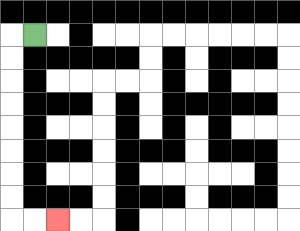{'start': '[1, 1]', 'end': '[2, 9]', 'path_directions': 'L,D,D,D,D,D,D,D,D,R,R', 'path_coordinates': '[[1, 1], [0, 1], [0, 2], [0, 3], [0, 4], [0, 5], [0, 6], [0, 7], [0, 8], [0, 9], [1, 9], [2, 9]]'}